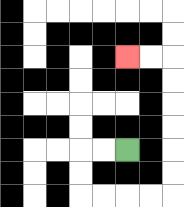{'start': '[5, 6]', 'end': '[5, 2]', 'path_directions': 'L,L,D,D,R,R,R,R,U,U,U,U,U,U,L,L', 'path_coordinates': '[[5, 6], [4, 6], [3, 6], [3, 7], [3, 8], [4, 8], [5, 8], [6, 8], [7, 8], [7, 7], [7, 6], [7, 5], [7, 4], [7, 3], [7, 2], [6, 2], [5, 2]]'}